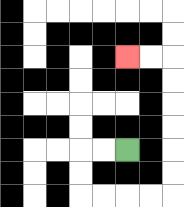{'start': '[5, 6]', 'end': '[5, 2]', 'path_directions': 'L,L,D,D,R,R,R,R,U,U,U,U,U,U,L,L', 'path_coordinates': '[[5, 6], [4, 6], [3, 6], [3, 7], [3, 8], [4, 8], [5, 8], [6, 8], [7, 8], [7, 7], [7, 6], [7, 5], [7, 4], [7, 3], [7, 2], [6, 2], [5, 2]]'}